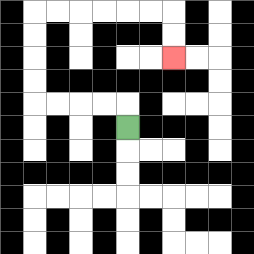{'start': '[5, 5]', 'end': '[7, 2]', 'path_directions': 'U,L,L,L,L,U,U,U,U,R,R,R,R,R,R,D,D', 'path_coordinates': '[[5, 5], [5, 4], [4, 4], [3, 4], [2, 4], [1, 4], [1, 3], [1, 2], [1, 1], [1, 0], [2, 0], [3, 0], [4, 0], [5, 0], [6, 0], [7, 0], [7, 1], [7, 2]]'}